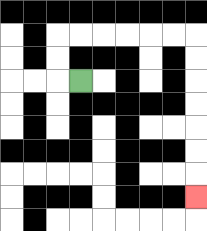{'start': '[3, 3]', 'end': '[8, 8]', 'path_directions': 'L,U,U,R,R,R,R,R,R,D,D,D,D,D,D,D', 'path_coordinates': '[[3, 3], [2, 3], [2, 2], [2, 1], [3, 1], [4, 1], [5, 1], [6, 1], [7, 1], [8, 1], [8, 2], [8, 3], [8, 4], [8, 5], [8, 6], [8, 7], [8, 8]]'}